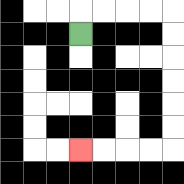{'start': '[3, 1]', 'end': '[3, 6]', 'path_directions': 'U,R,R,R,R,D,D,D,D,D,D,L,L,L,L', 'path_coordinates': '[[3, 1], [3, 0], [4, 0], [5, 0], [6, 0], [7, 0], [7, 1], [7, 2], [7, 3], [7, 4], [7, 5], [7, 6], [6, 6], [5, 6], [4, 6], [3, 6]]'}